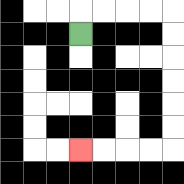{'start': '[3, 1]', 'end': '[3, 6]', 'path_directions': 'U,R,R,R,R,D,D,D,D,D,D,L,L,L,L', 'path_coordinates': '[[3, 1], [3, 0], [4, 0], [5, 0], [6, 0], [7, 0], [7, 1], [7, 2], [7, 3], [7, 4], [7, 5], [7, 6], [6, 6], [5, 6], [4, 6], [3, 6]]'}